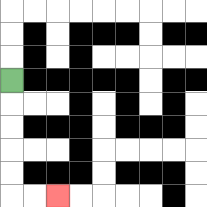{'start': '[0, 3]', 'end': '[2, 8]', 'path_directions': 'D,D,D,D,D,R,R', 'path_coordinates': '[[0, 3], [0, 4], [0, 5], [0, 6], [0, 7], [0, 8], [1, 8], [2, 8]]'}